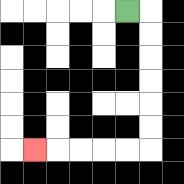{'start': '[5, 0]', 'end': '[1, 6]', 'path_directions': 'R,D,D,D,D,D,D,L,L,L,L,L', 'path_coordinates': '[[5, 0], [6, 0], [6, 1], [6, 2], [6, 3], [6, 4], [6, 5], [6, 6], [5, 6], [4, 6], [3, 6], [2, 6], [1, 6]]'}